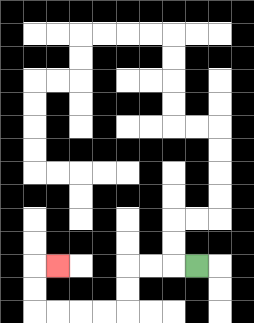{'start': '[8, 11]', 'end': '[2, 11]', 'path_directions': 'L,L,L,D,D,L,L,L,L,U,U,R', 'path_coordinates': '[[8, 11], [7, 11], [6, 11], [5, 11], [5, 12], [5, 13], [4, 13], [3, 13], [2, 13], [1, 13], [1, 12], [1, 11], [2, 11]]'}